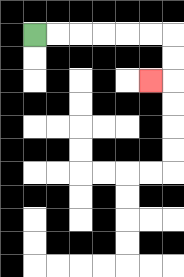{'start': '[1, 1]', 'end': '[6, 3]', 'path_directions': 'R,R,R,R,R,R,D,D,L', 'path_coordinates': '[[1, 1], [2, 1], [3, 1], [4, 1], [5, 1], [6, 1], [7, 1], [7, 2], [7, 3], [6, 3]]'}